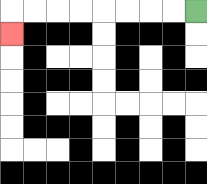{'start': '[8, 0]', 'end': '[0, 1]', 'path_directions': 'L,L,L,L,L,L,L,L,D', 'path_coordinates': '[[8, 0], [7, 0], [6, 0], [5, 0], [4, 0], [3, 0], [2, 0], [1, 0], [0, 0], [0, 1]]'}